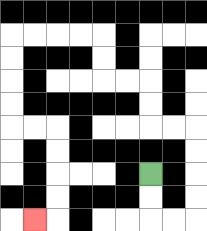{'start': '[6, 7]', 'end': '[1, 9]', 'path_directions': 'D,D,R,R,U,U,U,U,L,L,U,U,L,L,U,U,L,L,L,L,D,D,D,D,R,R,D,D,D,D,L', 'path_coordinates': '[[6, 7], [6, 8], [6, 9], [7, 9], [8, 9], [8, 8], [8, 7], [8, 6], [8, 5], [7, 5], [6, 5], [6, 4], [6, 3], [5, 3], [4, 3], [4, 2], [4, 1], [3, 1], [2, 1], [1, 1], [0, 1], [0, 2], [0, 3], [0, 4], [0, 5], [1, 5], [2, 5], [2, 6], [2, 7], [2, 8], [2, 9], [1, 9]]'}